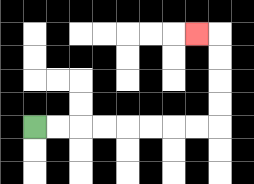{'start': '[1, 5]', 'end': '[8, 1]', 'path_directions': 'R,R,R,R,R,R,R,R,U,U,U,U,L', 'path_coordinates': '[[1, 5], [2, 5], [3, 5], [4, 5], [5, 5], [6, 5], [7, 5], [8, 5], [9, 5], [9, 4], [9, 3], [9, 2], [9, 1], [8, 1]]'}